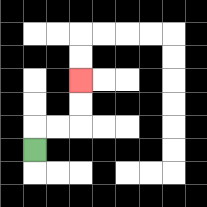{'start': '[1, 6]', 'end': '[3, 3]', 'path_directions': 'U,R,R,U,U', 'path_coordinates': '[[1, 6], [1, 5], [2, 5], [3, 5], [3, 4], [3, 3]]'}